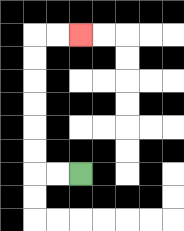{'start': '[3, 7]', 'end': '[3, 1]', 'path_directions': 'L,L,U,U,U,U,U,U,R,R', 'path_coordinates': '[[3, 7], [2, 7], [1, 7], [1, 6], [1, 5], [1, 4], [1, 3], [1, 2], [1, 1], [2, 1], [3, 1]]'}